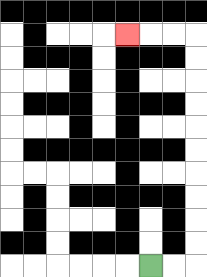{'start': '[6, 11]', 'end': '[5, 1]', 'path_directions': 'R,R,U,U,U,U,U,U,U,U,U,U,L,L,L', 'path_coordinates': '[[6, 11], [7, 11], [8, 11], [8, 10], [8, 9], [8, 8], [8, 7], [8, 6], [8, 5], [8, 4], [8, 3], [8, 2], [8, 1], [7, 1], [6, 1], [5, 1]]'}